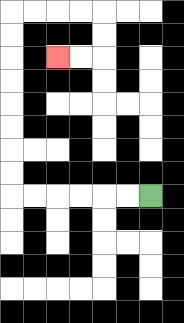{'start': '[6, 8]', 'end': '[2, 2]', 'path_directions': 'L,L,L,L,L,L,U,U,U,U,U,U,U,U,R,R,R,R,D,D,L,L', 'path_coordinates': '[[6, 8], [5, 8], [4, 8], [3, 8], [2, 8], [1, 8], [0, 8], [0, 7], [0, 6], [0, 5], [0, 4], [0, 3], [0, 2], [0, 1], [0, 0], [1, 0], [2, 0], [3, 0], [4, 0], [4, 1], [4, 2], [3, 2], [2, 2]]'}